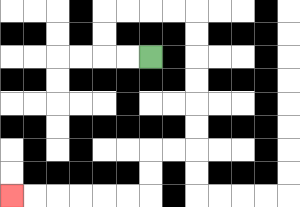{'start': '[6, 2]', 'end': '[0, 8]', 'path_directions': 'L,L,U,U,R,R,R,R,D,D,D,D,D,D,L,L,D,D,L,L,L,L,L,L', 'path_coordinates': '[[6, 2], [5, 2], [4, 2], [4, 1], [4, 0], [5, 0], [6, 0], [7, 0], [8, 0], [8, 1], [8, 2], [8, 3], [8, 4], [8, 5], [8, 6], [7, 6], [6, 6], [6, 7], [6, 8], [5, 8], [4, 8], [3, 8], [2, 8], [1, 8], [0, 8]]'}